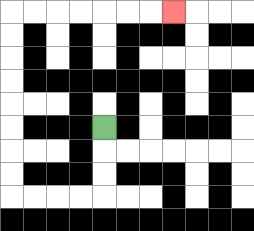{'start': '[4, 5]', 'end': '[7, 0]', 'path_directions': 'D,D,D,L,L,L,L,U,U,U,U,U,U,U,U,R,R,R,R,R,R,R', 'path_coordinates': '[[4, 5], [4, 6], [4, 7], [4, 8], [3, 8], [2, 8], [1, 8], [0, 8], [0, 7], [0, 6], [0, 5], [0, 4], [0, 3], [0, 2], [0, 1], [0, 0], [1, 0], [2, 0], [3, 0], [4, 0], [5, 0], [6, 0], [7, 0]]'}